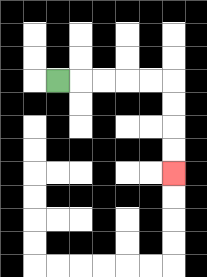{'start': '[2, 3]', 'end': '[7, 7]', 'path_directions': 'R,R,R,R,R,D,D,D,D', 'path_coordinates': '[[2, 3], [3, 3], [4, 3], [5, 3], [6, 3], [7, 3], [7, 4], [7, 5], [7, 6], [7, 7]]'}